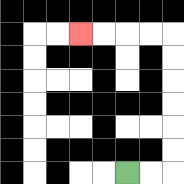{'start': '[5, 7]', 'end': '[3, 1]', 'path_directions': 'R,R,U,U,U,U,U,U,L,L,L,L', 'path_coordinates': '[[5, 7], [6, 7], [7, 7], [7, 6], [7, 5], [7, 4], [7, 3], [7, 2], [7, 1], [6, 1], [5, 1], [4, 1], [3, 1]]'}